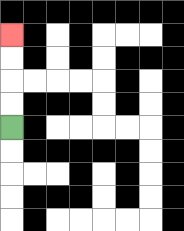{'start': '[0, 5]', 'end': '[0, 1]', 'path_directions': 'U,U,U,U', 'path_coordinates': '[[0, 5], [0, 4], [0, 3], [0, 2], [0, 1]]'}